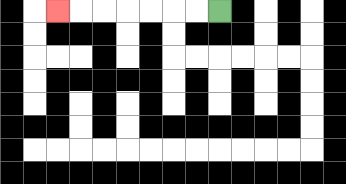{'start': '[9, 0]', 'end': '[2, 0]', 'path_directions': 'L,L,L,L,L,L,L', 'path_coordinates': '[[9, 0], [8, 0], [7, 0], [6, 0], [5, 0], [4, 0], [3, 0], [2, 0]]'}